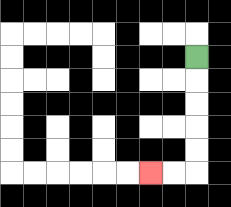{'start': '[8, 2]', 'end': '[6, 7]', 'path_directions': 'D,D,D,D,D,L,L', 'path_coordinates': '[[8, 2], [8, 3], [8, 4], [8, 5], [8, 6], [8, 7], [7, 7], [6, 7]]'}